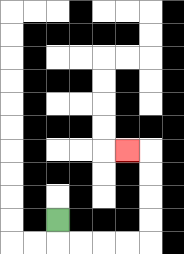{'start': '[2, 9]', 'end': '[5, 6]', 'path_directions': 'D,R,R,R,R,U,U,U,U,L', 'path_coordinates': '[[2, 9], [2, 10], [3, 10], [4, 10], [5, 10], [6, 10], [6, 9], [6, 8], [6, 7], [6, 6], [5, 6]]'}